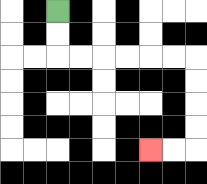{'start': '[2, 0]', 'end': '[6, 6]', 'path_directions': 'D,D,R,R,R,R,R,R,D,D,D,D,L,L', 'path_coordinates': '[[2, 0], [2, 1], [2, 2], [3, 2], [4, 2], [5, 2], [6, 2], [7, 2], [8, 2], [8, 3], [8, 4], [8, 5], [8, 6], [7, 6], [6, 6]]'}